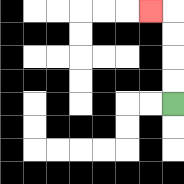{'start': '[7, 4]', 'end': '[6, 0]', 'path_directions': 'U,U,U,U,L', 'path_coordinates': '[[7, 4], [7, 3], [7, 2], [7, 1], [7, 0], [6, 0]]'}